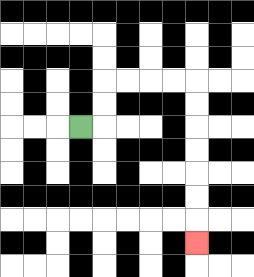{'start': '[3, 5]', 'end': '[8, 10]', 'path_directions': 'R,U,U,R,R,R,R,D,D,D,D,D,D,D', 'path_coordinates': '[[3, 5], [4, 5], [4, 4], [4, 3], [5, 3], [6, 3], [7, 3], [8, 3], [8, 4], [8, 5], [8, 6], [8, 7], [8, 8], [8, 9], [8, 10]]'}